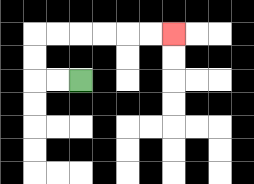{'start': '[3, 3]', 'end': '[7, 1]', 'path_directions': 'L,L,U,U,R,R,R,R,R,R', 'path_coordinates': '[[3, 3], [2, 3], [1, 3], [1, 2], [1, 1], [2, 1], [3, 1], [4, 1], [5, 1], [6, 1], [7, 1]]'}